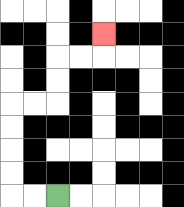{'start': '[2, 8]', 'end': '[4, 1]', 'path_directions': 'L,L,U,U,U,U,R,R,U,U,R,R,U', 'path_coordinates': '[[2, 8], [1, 8], [0, 8], [0, 7], [0, 6], [0, 5], [0, 4], [1, 4], [2, 4], [2, 3], [2, 2], [3, 2], [4, 2], [4, 1]]'}